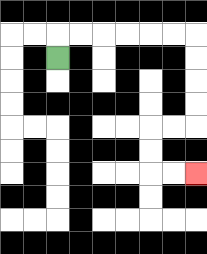{'start': '[2, 2]', 'end': '[8, 7]', 'path_directions': 'U,R,R,R,R,R,R,D,D,D,D,L,L,D,D,R,R', 'path_coordinates': '[[2, 2], [2, 1], [3, 1], [4, 1], [5, 1], [6, 1], [7, 1], [8, 1], [8, 2], [8, 3], [8, 4], [8, 5], [7, 5], [6, 5], [6, 6], [6, 7], [7, 7], [8, 7]]'}